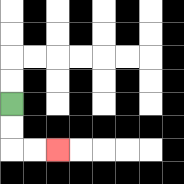{'start': '[0, 4]', 'end': '[2, 6]', 'path_directions': 'D,D,R,R', 'path_coordinates': '[[0, 4], [0, 5], [0, 6], [1, 6], [2, 6]]'}